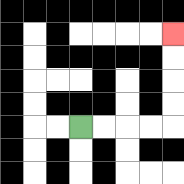{'start': '[3, 5]', 'end': '[7, 1]', 'path_directions': 'R,R,R,R,U,U,U,U', 'path_coordinates': '[[3, 5], [4, 5], [5, 5], [6, 5], [7, 5], [7, 4], [7, 3], [7, 2], [7, 1]]'}